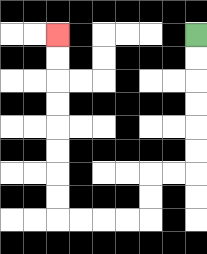{'start': '[8, 1]', 'end': '[2, 1]', 'path_directions': 'D,D,D,D,D,D,L,L,D,D,L,L,L,L,U,U,U,U,U,U,U,U', 'path_coordinates': '[[8, 1], [8, 2], [8, 3], [8, 4], [8, 5], [8, 6], [8, 7], [7, 7], [6, 7], [6, 8], [6, 9], [5, 9], [4, 9], [3, 9], [2, 9], [2, 8], [2, 7], [2, 6], [2, 5], [2, 4], [2, 3], [2, 2], [2, 1]]'}